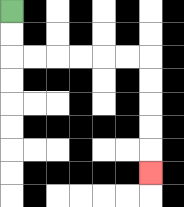{'start': '[0, 0]', 'end': '[6, 7]', 'path_directions': 'D,D,R,R,R,R,R,R,D,D,D,D,D', 'path_coordinates': '[[0, 0], [0, 1], [0, 2], [1, 2], [2, 2], [3, 2], [4, 2], [5, 2], [6, 2], [6, 3], [6, 4], [6, 5], [6, 6], [6, 7]]'}